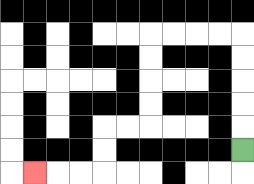{'start': '[10, 6]', 'end': '[1, 7]', 'path_directions': 'U,U,U,U,U,L,L,L,L,D,D,D,D,L,L,D,D,L,L,L', 'path_coordinates': '[[10, 6], [10, 5], [10, 4], [10, 3], [10, 2], [10, 1], [9, 1], [8, 1], [7, 1], [6, 1], [6, 2], [6, 3], [6, 4], [6, 5], [5, 5], [4, 5], [4, 6], [4, 7], [3, 7], [2, 7], [1, 7]]'}